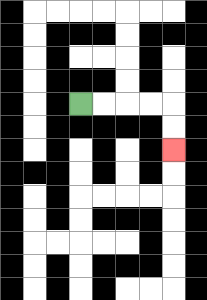{'start': '[3, 4]', 'end': '[7, 6]', 'path_directions': 'R,R,R,R,D,D', 'path_coordinates': '[[3, 4], [4, 4], [5, 4], [6, 4], [7, 4], [7, 5], [7, 6]]'}